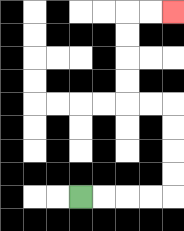{'start': '[3, 8]', 'end': '[7, 0]', 'path_directions': 'R,R,R,R,U,U,U,U,L,L,U,U,U,U,R,R', 'path_coordinates': '[[3, 8], [4, 8], [5, 8], [6, 8], [7, 8], [7, 7], [7, 6], [7, 5], [7, 4], [6, 4], [5, 4], [5, 3], [5, 2], [5, 1], [5, 0], [6, 0], [7, 0]]'}